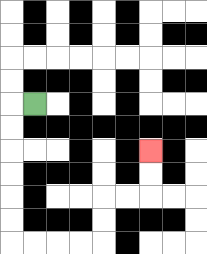{'start': '[1, 4]', 'end': '[6, 6]', 'path_directions': 'L,D,D,D,D,D,D,R,R,R,R,U,U,R,R,U,U', 'path_coordinates': '[[1, 4], [0, 4], [0, 5], [0, 6], [0, 7], [0, 8], [0, 9], [0, 10], [1, 10], [2, 10], [3, 10], [4, 10], [4, 9], [4, 8], [5, 8], [6, 8], [6, 7], [6, 6]]'}